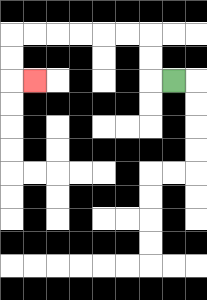{'start': '[7, 3]', 'end': '[1, 3]', 'path_directions': 'L,U,U,L,L,L,L,L,L,D,D,R', 'path_coordinates': '[[7, 3], [6, 3], [6, 2], [6, 1], [5, 1], [4, 1], [3, 1], [2, 1], [1, 1], [0, 1], [0, 2], [0, 3], [1, 3]]'}